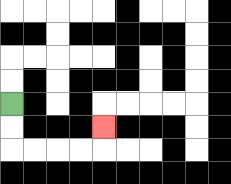{'start': '[0, 4]', 'end': '[4, 5]', 'path_directions': 'D,D,R,R,R,R,U', 'path_coordinates': '[[0, 4], [0, 5], [0, 6], [1, 6], [2, 6], [3, 6], [4, 6], [4, 5]]'}